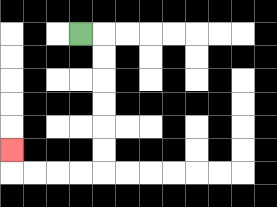{'start': '[3, 1]', 'end': '[0, 6]', 'path_directions': 'R,D,D,D,D,D,D,L,L,L,L,U', 'path_coordinates': '[[3, 1], [4, 1], [4, 2], [4, 3], [4, 4], [4, 5], [4, 6], [4, 7], [3, 7], [2, 7], [1, 7], [0, 7], [0, 6]]'}